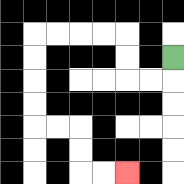{'start': '[7, 2]', 'end': '[5, 7]', 'path_directions': 'D,L,L,U,U,L,L,L,L,D,D,D,D,R,R,D,D,R,R', 'path_coordinates': '[[7, 2], [7, 3], [6, 3], [5, 3], [5, 2], [5, 1], [4, 1], [3, 1], [2, 1], [1, 1], [1, 2], [1, 3], [1, 4], [1, 5], [2, 5], [3, 5], [3, 6], [3, 7], [4, 7], [5, 7]]'}